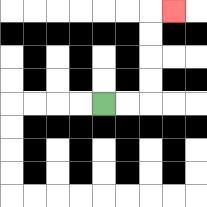{'start': '[4, 4]', 'end': '[7, 0]', 'path_directions': 'R,R,U,U,U,U,R', 'path_coordinates': '[[4, 4], [5, 4], [6, 4], [6, 3], [6, 2], [6, 1], [6, 0], [7, 0]]'}